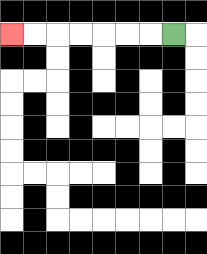{'start': '[7, 1]', 'end': '[0, 1]', 'path_directions': 'L,L,L,L,L,L,L', 'path_coordinates': '[[7, 1], [6, 1], [5, 1], [4, 1], [3, 1], [2, 1], [1, 1], [0, 1]]'}